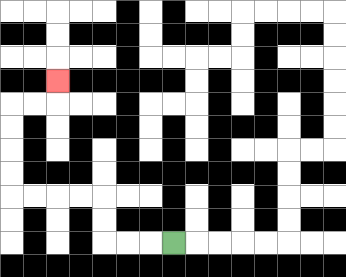{'start': '[7, 10]', 'end': '[2, 3]', 'path_directions': 'L,L,L,U,U,L,L,L,L,U,U,U,U,R,R,U', 'path_coordinates': '[[7, 10], [6, 10], [5, 10], [4, 10], [4, 9], [4, 8], [3, 8], [2, 8], [1, 8], [0, 8], [0, 7], [0, 6], [0, 5], [0, 4], [1, 4], [2, 4], [2, 3]]'}